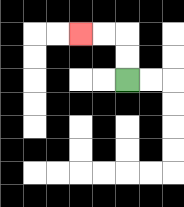{'start': '[5, 3]', 'end': '[3, 1]', 'path_directions': 'U,U,L,L', 'path_coordinates': '[[5, 3], [5, 2], [5, 1], [4, 1], [3, 1]]'}